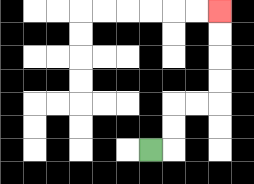{'start': '[6, 6]', 'end': '[9, 0]', 'path_directions': 'R,U,U,R,R,U,U,U,U', 'path_coordinates': '[[6, 6], [7, 6], [7, 5], [7, 4], [8, 4], [9, 4], [9, 3], [9, 2], [9, 1], [9, 0]]'}